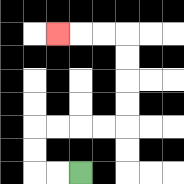{'start': '[3, 7]', 'end': '[2, 1]', 'path_directions': 'L,L,U,U,R,R,R,R,U,U,U,U,L,L,L', 'path_coordinates': '[[3, 7], [2, 7], [1, 7], [1, 6], [1, 5], [2, 5], [3, 5], [4, 5], [5, 5], [5, 4], [5, 3], [5, 2], [5, 1], [4, 1], [3, 1], [2, 1]]'}